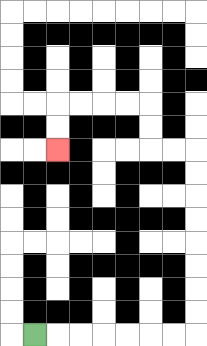{'start': '[1, 14]', 'end': '[2, 6]', 'path_directions': 'R,R,R,R,R,R,R,U,U,U,U,U,U,U,U,L,L,U,U,L,L,L,L,D,D', 'path_coordinates': '[[1, 14], [2, 14], [3, 14], [4, 14], [5, 14], [6, 14], [7, 14], [8, 14], [8, 13], [8, 12], [8, 11], [8, 10], [8, 9], [8, 8], [8, 7], [8, 6], [7, 6], [6, 6], [6, 5], [6, 4], [5, 4], [4, 4], [3, 4], [2, 4], [2, 5], [2, 6]]'}